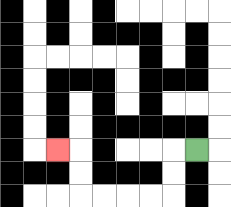{'start': '[8, 6]', 'end': '[2, 6]', 'path_directions': 'L,D,D,L,L,L,L,U,U,L', 'path_coordinates': '[[8, 6], [7, 6], [7, 7], [7, 8], [6, 8], [5, 8], [4, 8], [3, 8], [3, 7], [3, 6], [2, 6]]'}